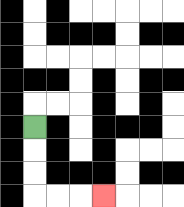{'start': '[1, 5]', 'end': '[4, 8]', 'path_directions': 'D,D,D,R,R,R', 'path_coordinates': '[[1, 5], [1, 6], [1, 7], [1, 8], [2, 8], [3, 8], [4, 8]]'}